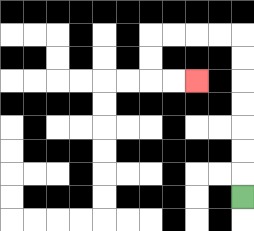{'start': '[10, 8]', 'end': '[8, 3]', 'path_directions': 'U,U,U,U,U,U,U,L,L,L,L,D,D,R,R', 'path_coordinates': '[[10, 8], [10, 7], [10, 6], [10, 5], [10, 4], [10, 3], [10, 2], [10, 1], [9, 1], [8, 1], [7, 1], [6, 1], [6, 2], [6, 3], [7, 3], [8, 3]]'}